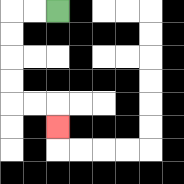{'start': '[2, 0]', 'end': '[2, 5]', 'path_directions': 'L,L,D,D,D,D,R,R,D', 'path_coordinates': '[[2, 0], [1, 0], [0, 0], [0, 1], [0, 2], [0, 3], [0, 4], [1, 4], [2, 4], [2, 5]]'}